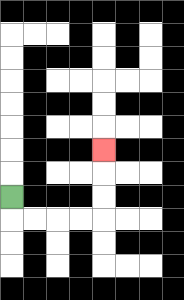{'start': '[0, 8]', 'end': '[4, 6]', 'path_directions': 'D,R,R,R,R,U,U,U', 'path_coordinates': '[[0, 8], [0, 9], [1, 9], [2, 9], [3, 9], [4, 9], [4, 8], [4, 7], [4, 6]]'}